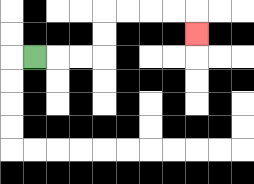{'start': '[1, 2]', 'end': '[8, 1]', 'path_directions': 'R,R,R,U,U,R,R,R,R,D', 'path_coordinates': '[[1, 2], [2, 2], [3, 2], [4, 2], [4, 1], [4, 0], [5, 0], [6, 0], [7, 0], [8, 0], [8, 1]]'}